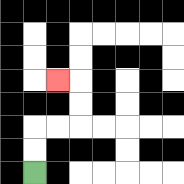{'start': '[1, 7]', 'end': '[2, 3]', 'path_directions': 'U,U,R,R,U,U,L', 'path_coordinates': '[[1, 7], [1, 6], [1, 5], [2, 5], [3, 5], [3, 4], [3, 3], [2, 3]]'}